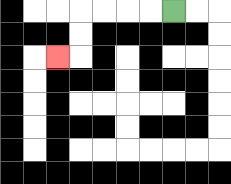{'start': '[7, 0]', 'end': '[2, 2]', 'path_directions': 'L,L,L,L,D,D,L', 'path_coordinates': '[[7, 0], [6, 0], [5, 0], [4, 0], [3, 0], [3, 1], [3, 2], [2, 2]]'}